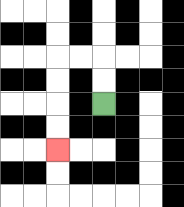{'start': '[4, 4]', 'end': '[2, 6]', 'path_directions': 'U,U,L,L,D,D,D,D', 'path_coordinates': '[[4, 4], [4, 3], [4, 2], [3, 2], [2, 2], [2, 3], [2, 4], [2, 5], [2, 6]]'}